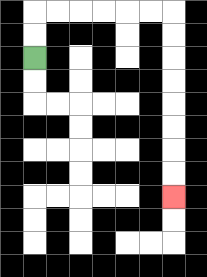{'start': '[1, 2]', 'end': '[7, 8]', 'path_directions': 'U,U,R,R,R,R,R,R,D,D,D,D,D,D,D,D', 'path_coordinates': '[[1, 2], [1, 1], [1, 0], [2, 0], [3, 0], [4, 0], [5, 0], [6, 0], [7, 0], [7, 1], [7, 2], [7, 3], [7, 4], [7, 5], [7, 6], [7, 7], [7, 8]]'}